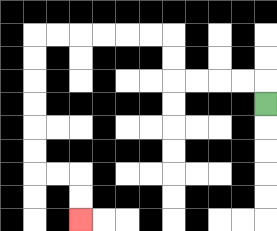{'start': '[11, 4]', 'end': '[3, 9]', 'path_directions': 'U,L,L,L,L,U,U,L,L,L,L,L,L,D,D,D,D,D,D,R,R,D,D', 'path_coordinates': '[[11, 4], [11, 3], [10, 3], [9, 3], [8, 3], [7, 3], [7, 2], [7, 1], [6, 1], [5, 1], [4, 1], [3, 1], [2, 1], [1, 1], [1, 2], [1, 3], [1, 4], [1, 5], [1, 6], [1, 7], [2, 7], [3, 7], [3, 8], [3, 9]]'}